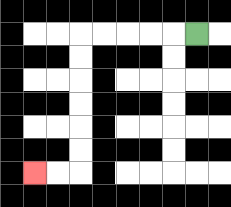{'start': '[8, 1]', 'end': '[1, 7]', 'path_directions': 'L,L,L,L,L,D,D,D,D,D,D,L,L', 'path_coordinates': '[[8, 1], [7, 1], [6, 1], [5, 1], [4, 1], [3, 1], [3, 2], [3, 3], [3, 4], [3, 5], [3, 6], [3, 7], [2, 7], [1, 7]]'}